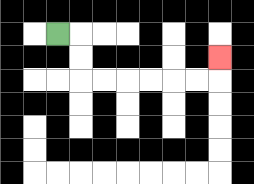{'start': '[2, 1]', 'end': '[9, 2]', 'path_directions': 'R,D,D,R,R,R,R,R,R,U', 'path_coordinates': '[[2, 1], [3, 1], [3, 2], [3, 3], [4, 3], [5, 3], [6, 3], [7, 3], [8, 3], [9, 3], [9, 2]]'}